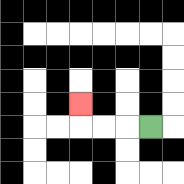{'start': '[6, 5]', 'end': '[3, 4]', 'path_directions': 'L,L,L,U', 'path_coordinates': '[[6, 5], [5, 5], [4, 5], [3, 5], [3, 4]]'}